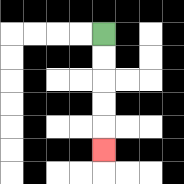{'start': '[4, 1]', 'end': '[4, 6]', 'path_directions': 'D,D,D,D,D', 'path_coordinates': '[[4, 1], [4, 2], [4, 3], [4, 4], [4, 5], [4, 6]]'}